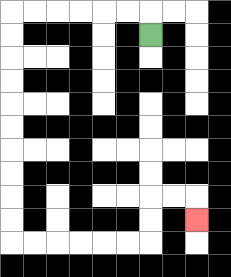{'start': '[6, 1]', 'end': '[8, 9]', 'path_directions': 'U,L,L,L,L,L,L,D,D,D,D,D,D,D,D,D,D,R,R,R,R,R,R,U,U,R,R,D', 'path_coordinates': '[[6, 1], [6, 0], [5, 0], [4, 0], [3, 0], [2, 0], [1, 0], [0, 0], [0, 1], [0, 2], [0, 3], [0, 4], [0, 5], [0, 6], [0, 7], [0, 8], [0, 9], [0, 10], [1, 10], [2, 10], [3, 10], [4, 10], [5, 10], [6, 10], [6, 9], [6, 8], [7, 8], [8, 8], [8, 9]]'}